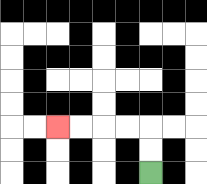{'start': '[6, 7]', 'end': '[2, 5]', 'path_directions': 'U,U,L,L,L,L', 'path_coordinates': '[[6, 7], [6, 6], [6, 5], [5, 5], [4, 5], [3, 5], [2, 5]]'}